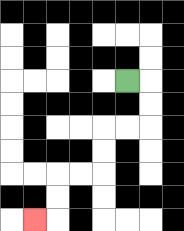{'start': '[5, 3]', 'end': '[1, 9]', 'path_directions': 'R,D,D,L,L,D,D,L,L,D,D,L', 'path_coordinates': '[[5, 3], [6, 3], [6, 4], [6, 5], [5, 5], [4, 5], [4, 6], [4, 7], [3, 7], [2, 7], [2, 8], [2, 9], [1, 9]]'}